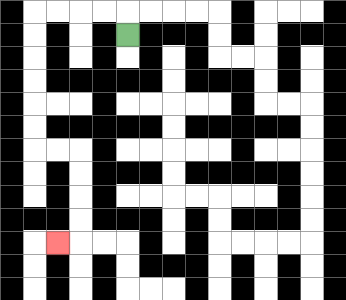{'start': '[5, 1]', 'end': '[2, 10]', 'path_directions': 'U,L,L,L,L,D,D,D,D,D,D,R,R,D,D,D,D,L', 'path_coordinates': '[[5, 1], [5, 0], [4, 0], [3, 0], [2, 0], [1, 0], [1, 1], [1, 2], [1, 3], [1, 4], [1, 5], [1, 6], [2, 6], [3, 6], [3, 7], [3, 8], [3, 9], [3, 10], [2, 10]]'}